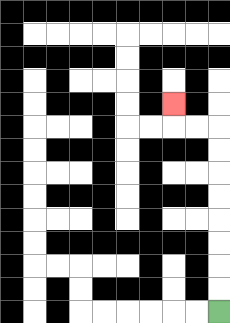{'start': '[9, 13]', 'end': '[7, 4]', 'path_directions': 'U,U,U,U,U,U,U,U,L,L,U', 'path_coordinates': '[[9, 13], [9, 12], [9, 11], [9, 10], [9, 9], [9, 8], [9, 7], [9, 6], [9, 5], [8, 5], [7, 5], [7, 4]]'}